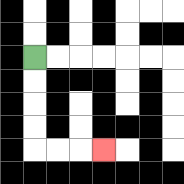{'start': '[1, 2]', 'end': '[4, 6]', 'path_directions': 'D,D,D,D,R,R,R', 'path_coordinates': '[[1, 2], [1, 3], [1, 4], [1, 5], [1, 6], [2, 6], [3, 6], [4, 6]]'}